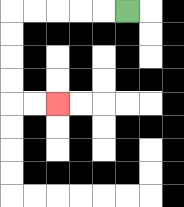{'start': '[5, 0]', 'end': '[2, 4]', 'path_directions': 'L,L,L,L,L,D,D,D,D,R,R', 'path_coordinates': '[[5, 0], [4, 0], [3, 0], [2, 0], [1, 0], [0, 0], [0, 1], [0, 2], [0, 3], [0, 4], [1, 4], [2, 4]]'}